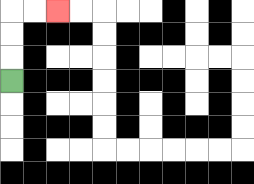{'start': '[0, 3]', 'end': '[2, 0]', 'path_directions': 'U,U,U,R,R', 'path_coordinates': '[[0, 3], [0, 2], [0, 1], [0, 0], [1, 0], [2, 0]]'}